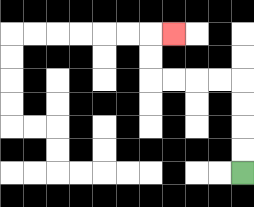{'start': '[10, 7]', 'end': '[7, 1]', 'path_directions': 'U,U,U,U,L,L,L,L,U,U,R', 'path_coordinates': '[[10, 7], [10, 6], [10, 5], [10, 4], [10, 3], [9, 3], [8, 3], [7, 3], [6, 3], [6, 2], [6, 1], [7, 1]]'}